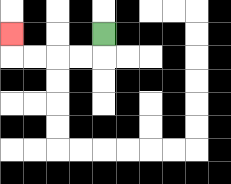{'start': '[4, 1]', 'end': '[0, 1]', 'path_directions': 'D,L,L,L,L,U', 'path_coordinates': '[[4, 1], [4, 2], [3, 2], [2, 2], [1, 2], [0, 2], [0, 1]]'}